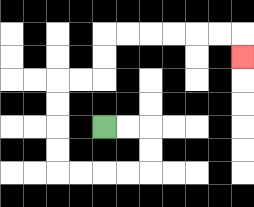{'start': '[4, 5]', 'end': '[10, 2]', 'path_directions': 'R,R,D,D,L,L,L,L,U,U,U,U,R,R,U,U,R,R,R,R,R,R,D', 'path_coordinates': '[[4, 5], [5, 5], [6, 5], [6, 6], [6, 7], [5, 7], [4, 7], [3, 7], [2, 7], [2, 6], [2, 5], [2, 4], [2, 3], [3, 3], [4, 3], [4, 2], [4, 1], [5, 1], [6, 1], [7, 1], [8, 1], [9, 1], [10, 1], [10, 2]]'}